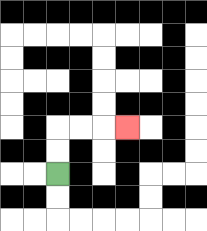{'start': '[2, 7]', 'end': '[5, 5]', 'path_directions': 'U,U,R,R,R', 'path_coordinates': '[[2, 7], [2, 6], [2, 5], [3, 5], [4, 5], [5, 5]]'}